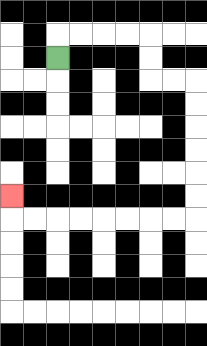{'start': '[2, 2]', 'end': '[0, 8]', 'path_directions': 'U,R,R,R,R,D,D,R,R,D,D,D,D,D,D,L,L,L,L,L,L,L,L,U', 'path_coordinates': '[[2, 2], [2, 1], [3, 1], [4, 1], [5, 1], [6, 1], [6, 2], [6, 3], [7, 3], [8, 3], [8, 4], [8, 5], [8, 6], [8, 7], [8, 8], [8, 9], [7, 9], [6, 9], [5, 9], [4, 9], [3, 9], [2, 9], [1, 9], [0, 9], [0, 8]]'}